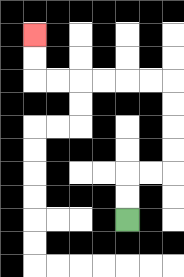{'start': '[5, 9]', 'end': '[1, 1]', 'path_directions': 'U,U,R,R,U,U,U,U,L,L,L,L,L,L,U,U', 'path_coordinates': '[[5, 9], [5, 8], [5, 7], [6, 7], [7, 7], [7, 6], [7, 5], [7, 4], [7, 3], [6, 3], [5, 3], [4, 3], [3, 3], [2, 3], [1, 3], [1, 2], [1, 1]]'}